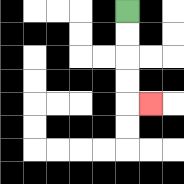{'start': '[5, 0]', 'end': '[6, 4]', 'path_directions': 'D,D,D,D,R', 'path_coordinates': '[[5, 0], [5, 1], [5, 2], [5, 3], [5, 4], [6, 4]]'}